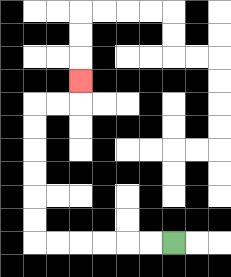{'start': '[7, 10]', 'end': '[3, 3]', 'path_directions': 'L,L,L,L,L,L,U,U,U,U,U,U,R,R,U', 'path_coordinates': '[[7, 10], [6, 10], [5, 10], [4, 10], [3, 10], [2, 10], [1, 10], [1, 9], [1, 8], [1, 7], [1, 6], [1, 5], [1, 4], [2, 4], [3, 4], [3, 3]]'}